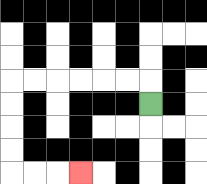{'start': '[6, 4]', 'end': '[3, 7]', 'path_directions': 'U,L,L,L,L,L,L,D,D,D,D,R,R,R', 'path_coordinates': '[[6, 4], [6, 3], [5, 3], [4, 3], [3, 3], [2, 3], [1, 3], [0, 3], [0, 4], [0, 5], [0, 6], [0, 7], [1, 7], [2, 7], [3, 7]]'}